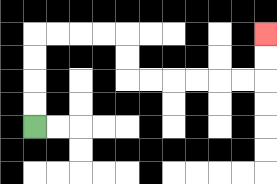{'start': '[1, 5]', 'end': '[11, 1]', 'path_directions': 'U,U,U,U,R,R,R,R,D,D,R,R,R,R,R,R,U,U', 'path_coordinates': '[[1, 5], [1, 4], [1, 3], [1, 2], [1, 1], [2, 1], [3, 1], [4, 1], [5, 1], [5, 2], [5, 3], [6, 3], [7, 3], [8, 3], [9, 3], [10, 3], [11, 3], [11, 2], [11, 1]]'}